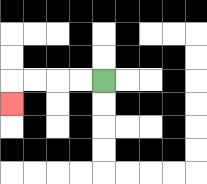{'start': '[4, 3]', 'end': '[0, 4]', 'path_directions': 'L,L,L,L,D', 'path_coordinates': '[[4, 3], [3, 3], [2, 3], [1, 3], [0, 3], [0, 4]]'}